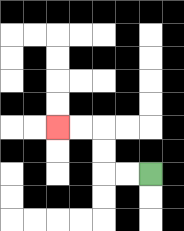{'start': '[6, 7]', 'end': '[2, 5]', 'path_directions': 'L,L,U,U,L,L', 'path_coordinates': '[[6, 7], [5, 7], [4, 7], [4, 6], [4, 5], [3, 5], [2, 5]]'}